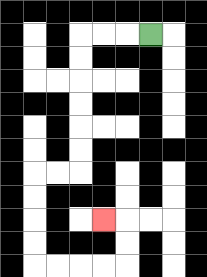{'start': '[6, 1]', 'end': '[4, 9]', 'path_directions': 'L,L,L,D,D,D,D,D,D,L,L,D,D,D,D,R,R,R,R,U,U,L', 'path_coordinates': '[[6, 1], [5, 1], [4, 1], [3, 1], [3, 2], [3, 3], [3, 4], [3, 5], [3, 6], [3, 7], [2, 7], [1, 7], [1, 8], [1, 9], [1, 10], [1, 11], [2, 11], [3, 11], [4, 11], [5, 11], [5, 10], [5, 9], [4, 9]]'}